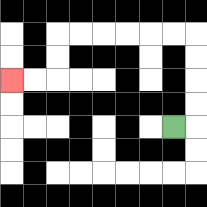{'start': '[7, 5]', 'end': '[0, 3]', 'path_directions': 'R,U,U,U,U,L,L,L,L,L,L,D,D,L,L', 'path_coordinates': '[[7, 5], [8, 5], [8, 4], [8, 3], [8, 2], [8, 1], [7, 1], [6, 1], [5, 1], [4, 1], [3, 1], [2, 1], [2, 2], [2, 3], [1, 3], [0, 3]]'}